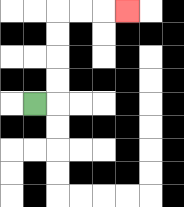{'start': '[1, 4]', 'end': '[5, 0]', 'path_directions': 'R,U,U,U,U,R,R,R', 'path_coordinates': '[[1, 4], [2, 4], [2, 3], [2, 2], [2, 1], [2, 0], [3, 0], [4, 0], [5, 0]]'}